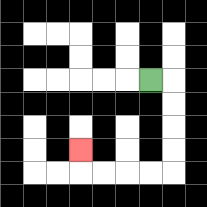{'start': '[6, 3]', 'end': '[3, 6]', 'path_directions': 'R,D,D,D,D,L,L,L,L,U', 'path_coordinates': '[[6, 3], [7, 3], [7, 4], [7, 5], [7, 6], [7, 7], [6, 7], [5, 7], [4, 7], [3, 7], [3, 6]]'}